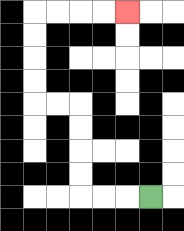{'start': '[6, 8]', 'end': '[5, 0]', 'path_directions': 'L,L,L,U,U,U,U,L,L,U,U,U,U,R,R,R,R', 'path_coordinates': '[[6, 8], [5, 8], [4, 8], [3, 8], [3, 7], [3, 6], [3, 5], [3, 4], [2, 4], [1, 4], [1, 3], [1, 2], [1, 1], [1, 0], [2, 0], [3, 0], [4, 0], [5, 0]]'}